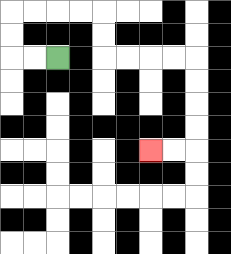{'start': '[2, 2]', 'end': '[6, 6]', 'path_directions': 'L,L,U,U,R,R,R,R,D,D,R,R,R,R,D,D,D,D,L,L', 'path_coordinates': '[[2, 2], [1, 2], [0, 2], [0, 1], [0, 0], [1, 0], [2, 0], [3, 0], [4, 0], [4, 1], [4, 2], [5, 2], [6, 2], [7, 2], [8, 2], [8, 3], [8, 4], [8, 5], [8, 6], [7, 6], [6, 6]]'}